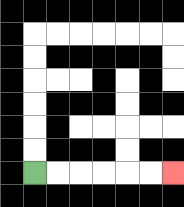{'start': '[1, 7]', 'end': '[7, 7]', 'path_directions': 'R,R,R,R,R,R', 'path_coordinates': '[[1, 7], [2, 7], [3, 7], [4, 7], [5, 7], [6, 7], [7, 7]]'}